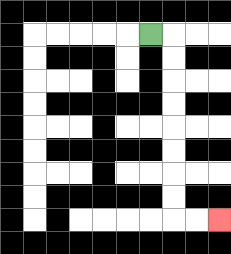{'start': '[6, 1]', 'end': '[9, 9]', 'path_directions': 'R,D,D,D,D,D,D,D,D,R,R', 'path_coordinates': '[[6, 1], [7, 1], [7, 2], [7, 3], [7, 4], [7, 5], [7, 6], [7, 7], [7, 8], [7, 9], [8, 9], [9, 9]]'}